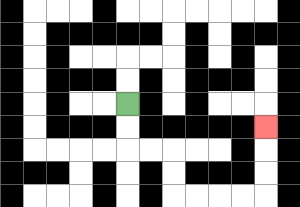{'start': '[5, 4]', 'end': '[11, 5]', 'path_directions': 'D,D,R,R,D,D,R,R,R,R,U,U,U', 'path_coordinates': '[[5, 4], [5, 5], [5, 6], [6, 6], [7, 6], [7, 7], [7, 8], [8, 8], [9, 8], [10, 8], [11, 8], [11, 7], [11, 6], [11, 5]]'}